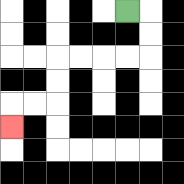{'start': '[5, 0]', 'end': '[0, 5]', 'path_directions': 'R,D,D,L,L,L,L,D,D,L,L,D', 'path_coordinates': '[[5, 0], [6, 0], [6, 1], [6, 2], [5, 2], [4, 2], [3, 2], [2, 2], [2, 3], [2, 4], [1, 4], [0, 4], [0, 5]]'}